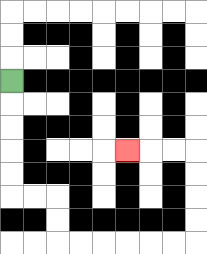{'start': '[0, 3]', 'end': '[5, 6]', 'path_directions': 'D,D,D,D,D,R,R,D,D,R,R,R,R,R,R,U,U,U,U,L,L,L', 'path_coordinates': '[[0, 3], [0, 4], [0, 5], [0, 6], [0, 7], [0, 8], [1, 8], [2, 8], [2, 9], [2, 10], [3, 10], [4, 10], [5, 10], [6, 10], [7, 10], [8, 10], [8, 9], [8, 8], [8, 7], [8, 6], [7, 6], [6, 6], [5, 6]]'}